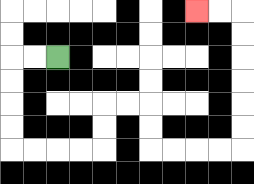{'start': '[2, 2]', 'end': '[8, 0]', 'path_directions': 'L,L,D,D,D,D,R,R,R,R,U,U,R,R,D,D,R,R,R,R,U,U,U,U,U,U,L,L', 'path_coordinates': '[[2, 2], [1, 2], [0, 2], [0, 3], [0, 4], [0, 5], [0, 6], [1, 6], [2, 6], [3, 6], [4, 6], [4, 5], [4, 4], [5, 4], [6, 4], [6, 5], [6, 6], [7, 6], [8, 6], [9, 6], [10, 6], [10, 5], [10, 4], [10, 3], [10, 2], [10, 1], [10, 0], [9, 0], [8, 0]]'}